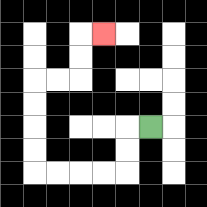{'start': '[6, 5]', 'end': '[4, 1]', 'path_directions': 'L,D,D,L,L,L,L,U,U,U,U,R,R,U,U,R', 'path_coordinates': '[[6, 5], [5, 5], [5, 6], [5, 7], [4, 7], [3, 7], [2, 7], [1, 7], [1, 6], [1, 5], [1, 4], [1, 3], [2, 3], [3, 3], [3, 2], [3, 1], [4, 1]]'}